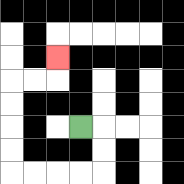{'start': '[3, 5]', 'end': '[2, 2]', 'path_directions': 'R,D,D,L,L,L,L,U,U,U,U,R,R,U', 'path_coordinates': '[[3, 5], [4, 5], [4, 6], [4, 7], [3, 7], [2, 7], [1, 7], [0, 7], [0, 6], [0, 5], [0, 4], [0, 3], [1, 3], [2, 3], [2, 2]]'}